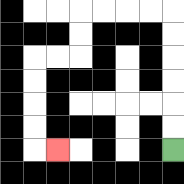{'start': '[7, 6]', 'end': '[2, 6]', 'path_directions': 'U,U,U,U,U,U,L,L,L,L,D,D,L,L,D,D,D,D,R', 'path_coordinates': '[[7, 6], [7, 5], [7, 4], [7, 3], [7, 2], [7, 1], [7, 0], [6, 0], [5, 0], [4, 0], [3, 0], [3, 1], [3, 2], [2, 2], [1, 2], [1, 3], [1, 4], [1, 5], [1, 6], [2, 6]]'}